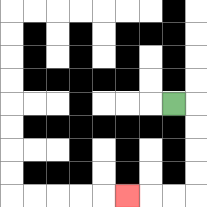{'start': '[7, 4]', 'end': '[5, 8]', 'path_directions': 'R,D,D,D,D,L,L,L', 'path_coordinates': '[[7, 4], [8, 4], [8, 5], [8, 6], [8, 7], [8, 8], [7, 8], [6, 8], [5, 8]]'}